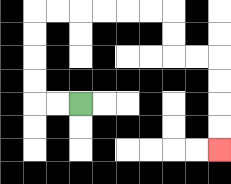{'start': '[3, 4]', 'end': '[9, 6]', 'path_directions': 'L,L,U,U,U,U,R,R,R,R,R,R,D,D,R,R,D,D,D,D', 'path_coordinates': '[[3, 4], [2, 4], [1, 4], [1, 3], [1, 2], [1, 1], [1, 0], [2, 0], [3, 0], [4, 0], [5, 0], [6, 0], [7, 0], [7, 1], [7, 2], [8, 2], [9, 2], [9, 3], [9, 4], [9, 5], [9, 6]]'}